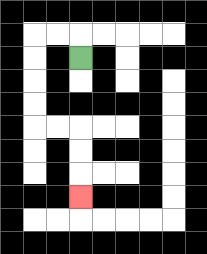{'start': '[3, 2]', 'end': '[3, 8]', 'path_directions': 'U,L,L,D,D,D,D,R,R,D,D,D', 'path_coordinates': '[[3, 2], [3, 1], [2, 1], [1, 1], [1, 2], [1, 3], [1, 4], [1, 5], [2, 5], [3, 5], [3, 6], [3, 7], [3, 8]]'}